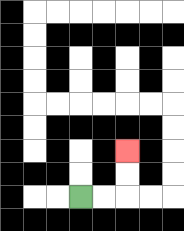{'start': '[3, 8]', 'end': '[5, 6]', 'path_directions': 'R,R,U,U', 'path_coordinates': '[[3, 8], [4, 8], [5, 8], [5, 7], [5, 6]]'}